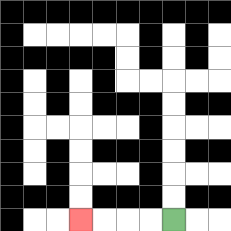{'start': '[7, 9]', 'end': '[3, 9]', 'path_directions': 'L,L,L,L', 'path_coordinates': '[[7, 9], [6, 9], [5, 9], [4, 9], [3, 9]]'}